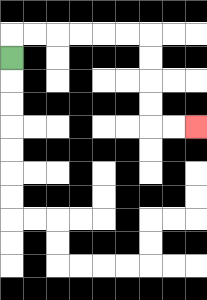{'start': '[0, 2]', 'end': '[8, 5]', 'path_directions': 'U,R,R,R,R,R,R,D,D,D,D,R,R', 'path_coordinates': '[[0, 2], [0, 1], [1, 1], [2, 1], [3, 1], [4, 1], [5, 1], [6, 1], [6, 2], [6, 3], [6, 4], [6, 5], [7, 5], [8, 5]]'}